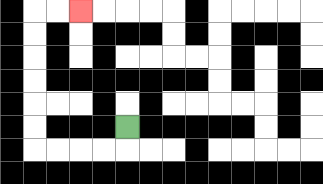{'start': '[5, 5]', 'end': '[3, 0]', 'path_directions': 'D,L,L,L,L,U,U,U,U,U,U,R,R', 'path_coordinates': '[[5, 5], [5, 6], [4, 6], [3, 6], [2, 6], [1, 6], [1, 5], [1, 4], [1, 3], [1, 2], [1, 1], [1, 0], [2, 0], [3, 0]]'}